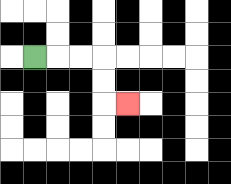{'start': '[1, 2]', 'end': '[5, 4]', 'path_directions': 'R,R,R,D,D,R', 'path_coordinates': '[[1, 2], [2, 2], [3, 2], [4, 2], [4, 3], [4, 4], [5, 4]]'}